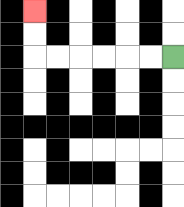{'start': '[7, 2]', 'end': '[1, 0]', 'path_directions': 'L,L,L,L,L,L,U,U', 'path_coordinates': '[[7, 2], [6, 2], [5, 2], [4, 2], [3, 2], [2, 2], [1, 2], [1, 1], [1, 0]]'}